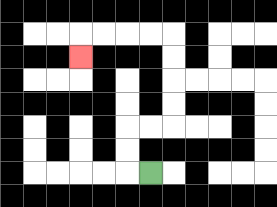{'start': '[6, 7]', 'end': '[3, 2]', 'path_directions': 'L,U,U,R,R,U,U,U,U,L,L,L,L,D', 'path_coordinates': '[[6, 7], [5, 7], [5, 6], [5, 5], [6, 5], [7, 5], [7, 4], [7, 3], [7, 2], [7, 1], [6, 1], [5, 1], [4, 1], [3, 1], [3, 2]]'}